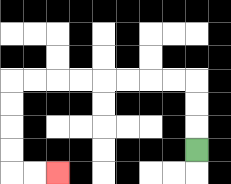{'start': '[8, 6]', 'end': '[2, 7]', 'path_directions': 'U,U,U,L,L,L,L,L,L,L,L,D,D,D,D,R,R', 'path_coordinates': '[[8, 6], [8, 5], [8, 4], [8, 3], [7, 3], [6, 3], [5, 3], [4, 3], [3, 3], [2, 3], [1, 3], [0, 3], [0, 4], [0, 5], [0, 6], [0, 7], [1, 7], [2, 7]]'}